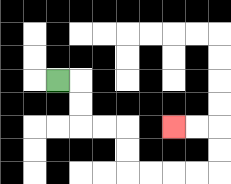{'start': '[2, 3]', 'end': '[7, 5]', 'path_directions': 'R,D,D,R,R,D,D,R,R,R,R,U,U,L,L', 'path_coordinates': '[[2, 3], [3, 3], [3, 4], [3, 5], [4, 5], [5, 5], [5, 6], [5, 7], [6, 7], [7, 7], [8, 7], [9, 7], [9, 6], [9, 5], [8, 5], [7, 5]]'}